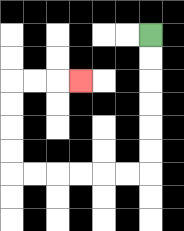{'start': '[6, 1]', 'end': '[3, 3]', 'path_directions': 'D,D,D,D,D,D,L,L,L,L,L,L,U,U,U,U,R,R,R', 'path_coordinates': '[[6, 1], [6, 2], [6, 3], [6, 4], [6, 5], [6, 6], [6, 7], [5, 7], [4, 7], [3, 7], [2, 7], [1, 7], [0, 7], [0, 6], [0, 5], [0, 4], [0, 3], [1, 3], [2, 3], [3, 3]]'}